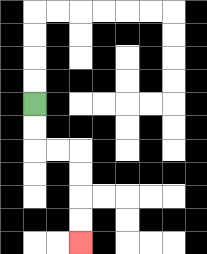{'start': '[1, 4]', 'end': '[3, 10]', 'path_directions': 'D,D,R,R,D,D,D,D', 'path_coordinates': '[[1, 4], [1, 5], [1, 6], [2, 6], [3, 6], [3, 7], [3, 8], [3, 9], [3, 10]]'}